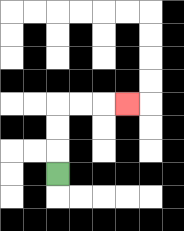{'start': '[2, 7]', 'end': '[5, 4]', 'path_directions': 'U,U,U,R,R,R', 'path_coordinates': '[[2, 7], [2, 6], [2, 5], [2, 4], [3, 4], [4, 4], [5, 4]]'}